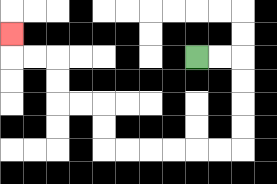{'start': '[8, 2]', 'end': '[0, 1]', 'path_directions': 'R,R,D,D,D,D,L,L,L,L,L,L,U,U,L,L,U,U,L,L,U', 'path_coordinates': '[[8, 2], [9, 2], [10, 2], [10, 3], [10, 4], [10, 5], [10, 6], [9, 6], [8, 6], [7, 6], [6, 6], [5, 6], [4, 6], [4, 5], [4, 4], [3, 4], [2, 4], [2, 3], [2, 2], [1, 2], [0, 2], [0, 1]]'}